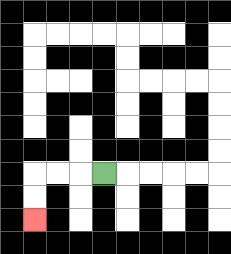{'start': '[4, 7]', 'end': '[1, 9]', 'path_directions': 'L,L,L,D,D', 'path_coordinates': '[[4, 7], [3, 7], [2, 7], [1, 7], [1, 8], [1, 9]]'}